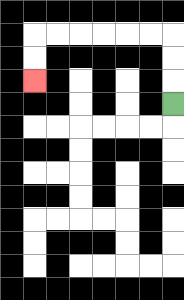{'start': '[7, 4]', 'end': '[1, 3]', 'path_directions': 'U,U,U,L,L,L,L,L,L,D,D', 'path_coordinates': '[[7, 4], [7, 3], [7, 2], [7, 1], [6, 1], [5, 1], [4, 1], [3, 1], [2, 1], [1, 1], [1, 2], [1, 3]]'}